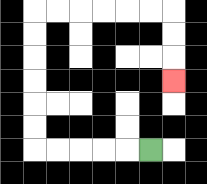{'start': '[6, 6]', 'end': '[7, 3]', 'path_directions': 'L,L,L,L,L,U,U,U,U,U,U,R,R,R,R,R,R,D,D,D', 'path_coordinates': '[[6, 6], [5, 6], [4, 6], [3, 6], [2, 6], [1, 6], [1, 5], [1, 4], [1, 3], [1, 2], [1, 1], [1, 0], [2, 0], [3, 0], [4, 0], [5, 0], [6, 0], [7, 0], [7, 1], [7, 2], [7, 3]]'}